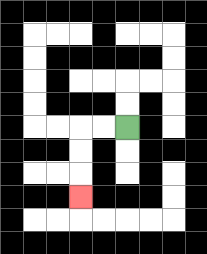{'start': '[5, 5]', 'end': '[3, 8]', 'path_directions': 'L,L,D,D,D', 'path_coordinates': '[[5, 5], [4, 5], [3, 5], [3, 6], [3, 7], [3, 8]]'}